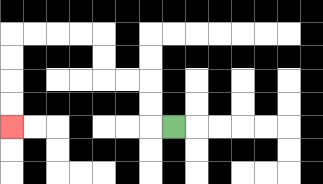{'start': '[7, 5]', 'end': '[0, 5]', 'path_directions': 'L,U,U,L,L,U,U,L,L,L,L,D,D,D,D', 'path_coordinates': '[[7, 5], [6, 5], [6, 4], [6, 3], [5, 3], [4, 3], [4, 2], [4, 1], [3, 1], [2, 1], [1, 1], [0, 1], [0, 2], [0, 3], [0, 4], [0, 5]]'}